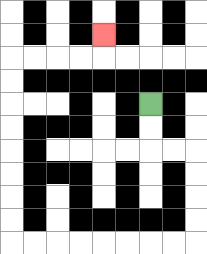{'start': '[6, 4]', 'end': '[4, 1]', 'path_directions': 'D,D,R,R,D,D,D,D,L,L,L,L,L,L,L,L,U,U,U,U,U,U,U,U,R,R,R,R,U', 'path_coordinates': '[[6, 4], [6, 5], [6, 6], [7, 6], [8, 6], [8, 7], [8, 8], [8, 9], [8, 10], [7, 10], [6, 10], [5, 10], [4, 10], [3, 10], [2, 10], [1, 10], [0, 10], [0, 9], [0, 8], [0, 7], [0, 6], [0, 5], [0, 4], [0, 3], [0, 2], [1, 2], [2, 2], [3, 2], [4, 2], [4, 1]]'}